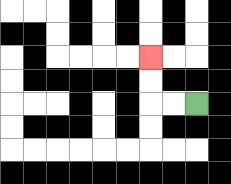{'start': '[8, 4]', 'end': '[6, 2]', 'path_directions': 'L,L,U,U', 'path_coordinates': '[[8, 4], [7, 4], [6, 4], [6, 3], [6, 2]]'}